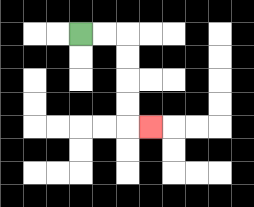{'start': '[3, 1]', 'end': '[6, 5]', 'path_directions': 'R,R,D,D,D,D,R', 'path_coordinates': '[[3, 1], [4, 1], [5, 1], [5, 2], [5, 3], [5, 4], [5, 5], [6, 5]]'}